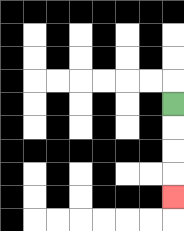{'start': '[7, 4]', 'end': '[7, 8]', 'path_directions': 'D,D,D,D', 'path_coordinates': '[[7, 4], [7, 5], [7, 6], [7, 7], [7, 8]]'}